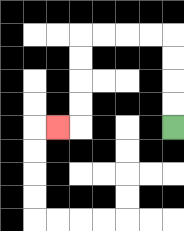{'start': '[7, 5]', 'end': '[2, 5]', 'path_directions': 'U,U,U,U,L,L,L,L,D,D,D,D,L', 'path_coordinates': '[[7, 5], [7, 4], [7, 3], [7, 2], [7, 1], [6, 1], [5, 1], [4, 1], [3, 1], [3, 2], [3, 3], [3, 4], [3, 5], [2, 5]]'}